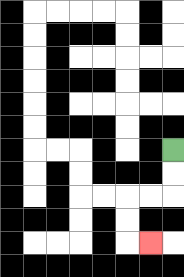{'start': '[7, 6]', 'end': '[6, 10]', 'path_directions': 'D,D,L,L,D,D,R', 'path_coordinates': '[[7, 6], [7, 7], [7, 8], [6, 8], [5, 8], [5, 9], [5, 10], [6, 10]]'}